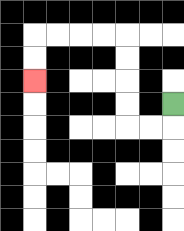{'start': '[7, 4]', 'end': '[1, 3]', 'path_directions': 'D,L,L,U,U,U,U,L,L,L,L,D,D', 'path_coordinates': '[[7, 4], [7, 5], [6, 5], [5, 5], [5, 4], [5, 3], [5, 2], [5, 1], [4, 1], [3, 1], [2, 1], [1, 1], [1, 2], [1, 3]]'}